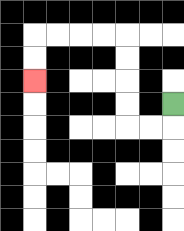{'start': '[7, 4]', 'end': '[1, 3]', 'path_directions': 'D,L,L,U,U,U,U,L,L,L,L,D,D', 'path_coordinates': '[[7, 4], [7, 5], [6, 5], [5, 5], [5, 4], [5, 3], [5, 2], [5, 1], [4, 1], [3, 1], [2, 1], [1, 1], [1, 2], [1, 3]]'}